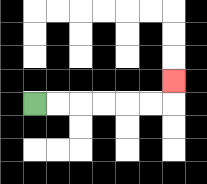{'start': '[1, 4]', 'end': '[7, 3]', 'path_directions': 'R,R,R,R,R,R,U', 'path_coordinates': '[[1, 4], [2, 4], [3, 4], [4, 4], [5, 4], [6, 4], [7, 4], [7, 3]]'}